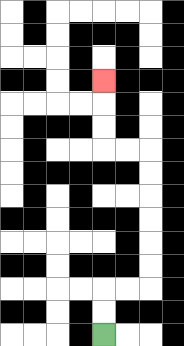{'start': '[4, 14]', 'end': '[4, 3]', 'path_directions': 'U,U,R,R,U,U,U,U,U,U,L,L,U,U,U', 'path_coordinates': '[[4, 14], [4, 13], [4, 12], [5, 12], [6, 12], [6, 11], [6, 10], [6, 9], [6, 8], [6, 7], [6, 6], [5, 6], [4, 6], [4, 5], [4, 4], [4, 3]]'}